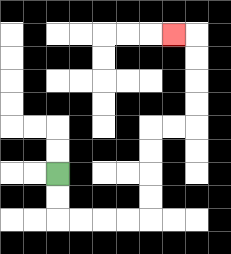{'start': '[2, 7]', 'end': '[7, 1]', 'path_directions': 'D,D,R,R,R,R,U,U,U,U,R,R,U,U,U,U,L', 'path_coordinates': '[[2, 7], [2, 8], [2, 9], [3, 9], [4, 9], [5, 9], [6, 9], [6, 8], [6, 7], [6, 6], [6, 5], [7, 5], [8, 5], [8, 4], [8, 3], [8, 2], [8, 1], [7, 1]]'}